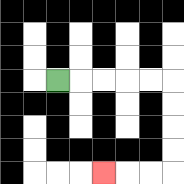{'start': '[2, 3]', 'end': '[4, 7]', 'path_directions': 'R,R,R,R,R,D,D,D,D,L,L,L', 'path_coordinates': '[[2, 3], [3, 3], [4, 3], [5, 3], [6, 3], [7, 3], [7, 4], [7, 5], [7, 6], [7, 7], [6, 7], [5, 7], [4, 7]]'}